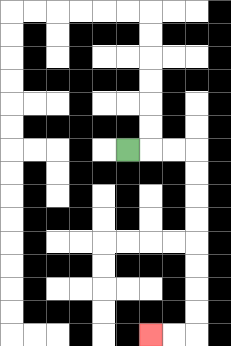{'start': '[5, 6]', 'end': '[6, 14]', 'path_directions': 'R,R,R,D,D,D,D,D,D,D,D,L,L', 'path_coordinates': '[[5, 6], [6, 6], [7, 6], [8, 6], [8, 7], [8, 8], [8, 9], [8, 10], [8, 11], [8, 12], [8, 13], [8, 14], [7, 14], [6, 14]]'}